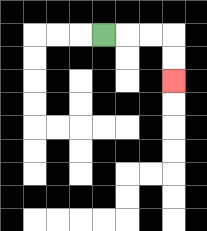{'start': '[4, 1]', 'end': '[7, 3]', 'path_directions': 'R,R,R,D,D', 'path_coordinates': '[[4, 1], [5, 1], [6, 1], [7, 1], [7, 2], [7, 3]]'}